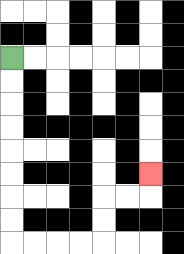{'start': '[0, 2]', 'end': '[6, 7]', 'path_directions': 'D,D,D,D,D,D,D,D,R,R,R,R,U,U,R,R,U', 'path_coordinates': '[[0, 2], [0, 3], [0, 4], [0, 5], [0, 6], [0, 7], [0, 8], [0, 9], [0, 10], [1, 10], [2, 10], [3, 10], [4, 10], [4, 9], [4, 8], [5, 8], [6, 8], [6, 7]]'}